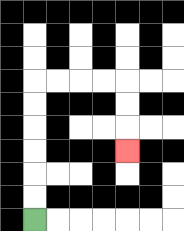{'start': '[1, 9]', 'end': '[5, 6]', 'path_directions': 'U,U,U,U,U,U,R,R,R,R,D,D,D', 'path_coordinates': '[[1, 9], [1, 8], [1, 7], [1, 6], [1, 5], [1, 4], [1, 3], [2, 3], [3, 3], [4, 3], [5, 3], [5, 4], [5, 5], [5, 6]]'}